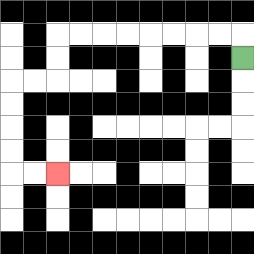{'start': '[10, 2]', 'end': '[2, 7]', 'path_directions': 'U,L,L,L,L,L,L,L,L,D,D,L,L,D,D,D,D,R,R', 'path_coordinates': '[[10, 2], [10, 1], [9, 1], [8, 1], [7, 1], [6, 1], [5, 1], [4, 1], [3, 1], [2, 1], [2, 2], [2, 3], [1, 3], [0, 3], [0, 4], [0, 5], [0, 6], [0, 7], [1, 7], [2, 7]]'}